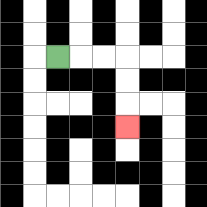{'start': '[2, 2]', 'end': '[5, 5]', 'path_directions': 'R,R,R,D,D,D', 'path_coordinates': '[[2, 2], [3, 2], [4, 2], [5, 2], [5, 3], [5, 4], [5, 5]]'}